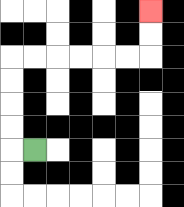{'start': '[1, 6]', 'end': '[6, 0]', 'path_directions': 'L,U,U,U,U,R,R,R,R,R,R,U,U', 'path_coordinates': '[[1, 6], [0, 6], [0, 5], [0, 4], [0, 3], [0, 2], [1, 2], [2, 2], [3, 2], [4, 2], [5, 2], [6, 2], [6, 1], [6, 0]]'}